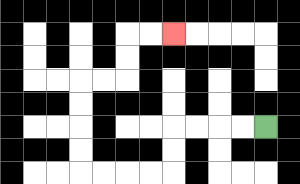{'start': '[11, 5]', 'end': '[7, 1]', 'path_directions': 'L,L,L,L,D,D,L,L,L,L,U,U,U,U,R,R,U,U,R,R', 'path_coordinates': '[[11, 5], [10, 5], [9, 5], [8, 5], [7, 5], [7, 6], [7, 7], [6, 7], [5, 7], [4, 7], [3, 7], [3, 6], [3, 5], [3, 4], [3, 3], [4, 3], [5, 3], [5, 2], [5, 1], [6, 1], [7, 1]]'}